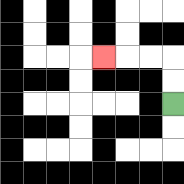{'start': '[7, 4]', 'end': '[4, 2]', 'path_directions': 'U,U,L,L,L', 'path_coordinates': '[[7, 4], [7, 3], [7, 2], [6, 2], [5, 2], [4, 2]]'}